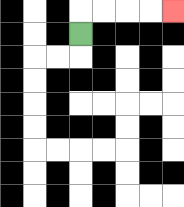{'start': '[3, 1]', 'end': '[7, 0]', 'path_directions': 'U,R,R,R,R', 'path_coordinates': '[[3, 1], [3, 0], [4, 0], [5, 0], [6, 0], [7, 0]]'}